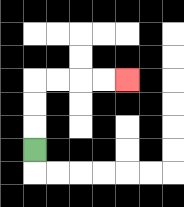{'start': '[1, 6]', 'end': '[5, 3]', 'path_directions': 'U,U,U,R,R,R,R', 'path_coordinates': '[[1, 6], [1, 5], [1, 4], [1, 3], [2, 3], [3, 3], [4, 3], [5, 3]]'}